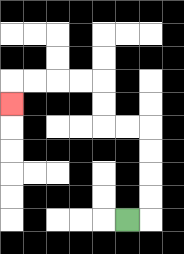{'start': '[5, 9]', 'end': '[0, 4]', 'path_directions': 'R,U,U,U,U,L,L,U,U,L,L,L,L,D', 'path_coordinates': '[[5, 9], [6, 9], [6, 8], [6, 7], [6, 6], [6, 5], [5, 5], [4, 5], [4, 4], [4, 3], [3, 3], [2, 3], [1, 3], [0, 3], [0, 4]]'}